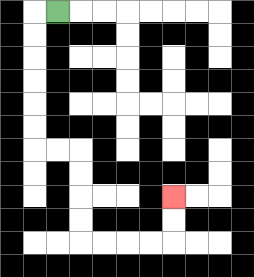{'start': '[2, 0]', 'end': '[7, 8]', 'path_directions': 'L,D,D,D,D,D,D,R,R,D,D,D,D,R,R,R,R,U,U', 'path_coordinates': '[[2, 0], [1, 0], [1, 1], [1, 2], [1, 3], [1, 4], [1, 5], [1, 6], [2, 6], [3, 6], [3, 7], [3, 8], [3, 9], [3, 10], [4, 10], [5, 10], [6, 10], [7, 10], [7, 9], [7, 8]]'}